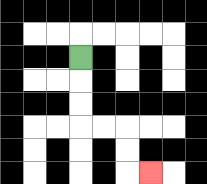{'start': '[3, 2]', 'end': '[6, 7]', 'path_directions': 'D,D,D,R,R,D,D,R', 'path_coordinates': '[[3, 2], [3, 3], [3, 4], [3, 5], [4, 5], [5, 5], [5, 6], [5, 7], [6, 7]]'}